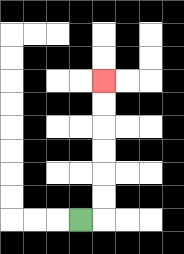{'start': '[3, 9]', 'end': '[4, 3]', 'path_directions': 'R,U,U,U,U,U,U', 'path_coordinates': '[[3, 9], [4, 9], [4, 8], [4, 7], [4, 6], [4, 5], [4, 4], [4, 3]]'}